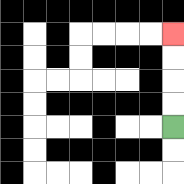{'start': '[7, 5]', 'end': '[7, 1]', 'path_directions': 'U,U,U,U', 'path_coordinates': '[[7, 5], [7, 4], [7, 3], [7, 2], [7, 1]]'}